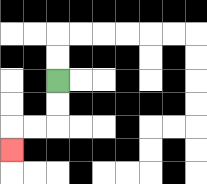{'start': '[2, 3]', 'end': '[0, 6]', 'path_directions': 'D,D,L,L,D', 'path_coordinates': '[[2, 3], [2, 4], [2, 5], [1, 5], [0, 5], [0, 6]]'}